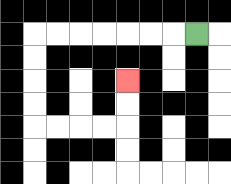{'start': '[8, 1]', 'end': '[5, 3]', 'path_directions': 'L,L,L,L,L,L,L,D,D,D,D,R,R,R,R,U,U', 'path_coordinates': '[[8, 1], [7, 1], [6, 1], [5, 1], [4, 1], [3, 1], [2, 1], [1, 1], [1, 2], [1, 3], [1, 4], [1, 5], [2, 5], [3, 5], [4, 5], [5, 5], [5, 4], [5, 3]]'}